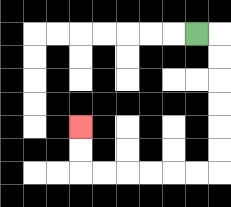{'start': '[8, 1]', 'end': '[3, 5]', 'path_directions': 'R,D,D,D,D,D,D,L,L,L,L,L,L,U,U', 'path_coordinates': '[[8, 1], [9, 1], [9, 2], [9, 3], [9, 4], [9, 5], [9, 6], [9, 7], [8, 7], [7, 7], [6, 7], [5, 7], [4, 7], [3, 7], [3, 6], [3, 5]]'}